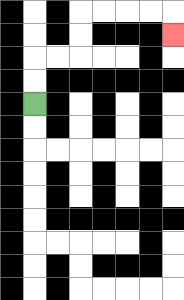{'start': '[1, 4]', 'end': '[7, 1]', 'path_directions': 'U,U,R,R,U,U,R,R,R,R,D', 'path_coordinates': '[[1, 4], [1, 3], [1, 2], [2, 2], [3, 2], [3, 1], [3, 0], [4, 0], [5, 0], [6, 0], [7, 0], [7, 1]]'}